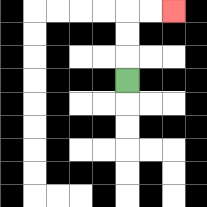{'start': '[5, 3]', 'end': '[7, 0]', 'path_directions': 'U,U,U,R,R', 'path_coordinates': '[[5, 3], [5, 2], [5, 1], [5, 0], [6, 0], [7, 0]]'}